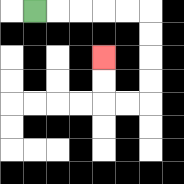{'start': '[1, 0]', 'end': '[4, 2]', 'path_directions': 'R,R,R,R,R,D,D,D,D,L,L,U,U', 'path_coordinates': '[[1, 0], [2, 0], [3, 0], [4, 0], [5, 0], [6, 0], [6, 1], [6, 2], [6, 3], [6, 4], [5, 4], [4, 4], [4, 3], [4, 2]]'}